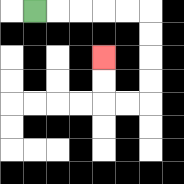{'start': '[1, 0]', 'end': '[4, 2]', 'path_directions': 'R,R,R,R,R,D,D,D,D,L,L,U,U', 'path_coordinates': '[[1, 0], [2, 0], [3, 0], [4, 0], [5, 0], [6, 0], [6, 1], [6, 2], [6, 3], [6, 4], [5, 4], [4, 4], [4, 3], [4, 2]]'}